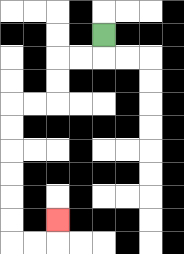{'start': '[4, 1]', 'end': '[2, 9]', 'path_directions': 'D,L,L,D,D,L,L,D,D,D,D,D,D,R,R,U', 'path_coordinates': '[[4, 1], [4, 2], [3, 2], [2, 2], [2, 3], [2, 4], [1, 4], [0, 4], [0, 5], [0, 6], [0, 7], [0, 8], [0, 9], [0, 10], [1, 10], [2, 10], [2, 9]]'}